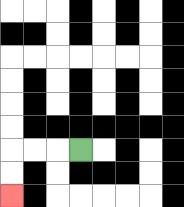{'start': '[3, 6]', 'end': '[0, 8]', 'path_directions': 'L,L,L,D,D', 'path_coordinates': '[[3, 6], [2, 6], [1, 6], [0, 6], [0, 7], [0, 8]]'}